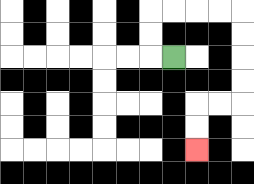{'start': '[7, 2]', 'end': '[8, 6]', 'path_directions': 'L,U,U,R,R,R,R,D,D,D,D,L,L,D,D', 'path_coordinates': '[[7, 2], [6, 2], [6, 1], [6, 0], [7, 0], [8, 0], [9, 0], [10, 0], [10, 1], [10, 2], [10, 3], [10, 4], [9, 4], [8, 4], [8, 5], [8, 6]]'}